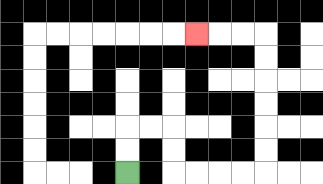{'start': '[5, 7]', 'end': '[8, 1]', 'path_directions': 'U,U,R,R,D,D,R,R,R,R,U,U,U,U,U,U,L,L,L', 'path_coordinates': '[[5, 7], [5, 6], [5, 5], [6, 5], [7, 5], [7, 6], [7, 7], [8, 7], [9, 7], [10, 7], [11, 7], [11, 6], [11, 5], [11, 4], [11, 3], [11, 2], [11, 1], [10, 1], [9, 1], [8, 1]]'}